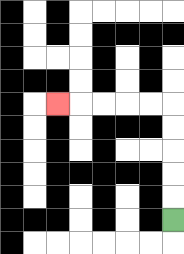{'start': '[7, 9]', 'end': '[2, 4]', 'path_directions': 'U,U,U,U,U,L,L,L,L,L', 'path_coordinates': '[[7, 9], [7, 8], [7, 7], [7, 6], [7, 5], [7, 4], [6, 4], [5, 4], [4, 4], [3, 4], [2, 4]]'}